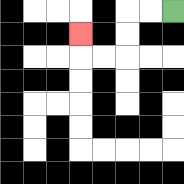{'start': '[7, 0]', 'end': '[3, 1]', 'path_directions': 'L,L,D,D,L,L,U', 'path_coordinates': '[[7, 0], [6, 0], [5, 0], [5, 1], [5, 2], [4, 2], [3, 2], [3, 1]]'}